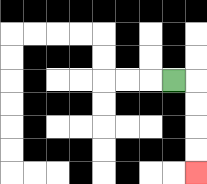{'start': '[7, 3]', 'end': '[8, 7]', 'path_directions': 'R,D,D,D,D', 'path_coordinates': '[[7, 3], [8, 3], [8, 4], [8, 5], [8, 6], [8, 7]]'}